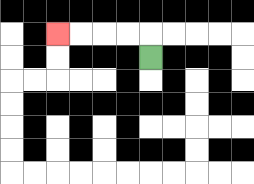{'start': '[6, 2]', 'end': '[2, 1]', 'path_directions': 'U,L,L,L,L', 'path_coordinates': '[[6, 2], [6, 1], [5, 1], [4, 1], [3, 1], [2, 1]]'}